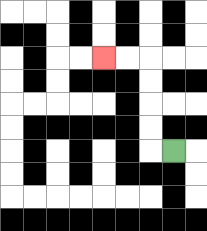{'start': '[7, 6]', 'end': '[4, 2]', 'path_directions': 'L,U,U,U,U,L,L', 'path_coordinates': '[[7, 6], [6, 6], [6, 5], [6, 4], [6, 3], [6, 2], [5, 2], [4, 2]]'}